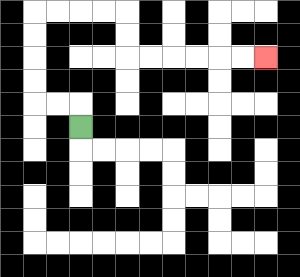{'start': '[3, 5]', 'end': '[11, 2]', 'path_directions': 'U,L,L,U,U,U,U,R,R,R,R,D,D,R,R,R,R,R,R', 'path_coordinates': '[[3, 5], [3, 4], [2, 4], [1, 4], [1, 3], [1, 2], [1, 1], [1, 0], [2, 0], [3, 0], [4, 0], [5, 0], [5, 1], [5, 2], [6, 2], [7, 2], [8, 2], [9, 2], [10, 2], [11, 2]]'}